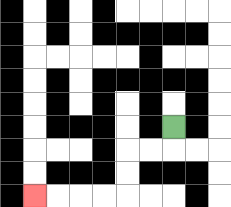{'start': '[7, 5]', 'end': '[1, 8]', 'path_directions': 'D,L,L,D,D,L,L,L,L', 'path_coordinates': '[[7, 5], [7, 6], [6, 6], [5, 6], [5, 7], [5, 8], [4, 8], [3, 8], [2, 8], [1, 8]]'}